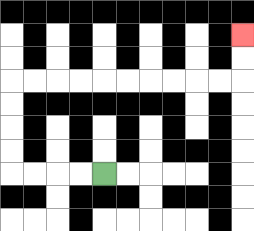{'start': '[4, 7]', 'end': '[10, 1]', 'path_directions': 'L,L,L,L,U,U,U,U,R,R,R,R,R,R,R,R,R,R,U,U', 'path_coordinates': '[[4, 7], [3, 7], [2, 7], [1, 7], [0, 7], [0, 6], [0, 5], [0, 4], [0, 3], [1, 3], [2, 3], [3, 3], [4, 3], [5, 3], [6, 3], [7, 3], [8, 3], [9, 3], [10, 3], [10, 2], [10, 1]]'}